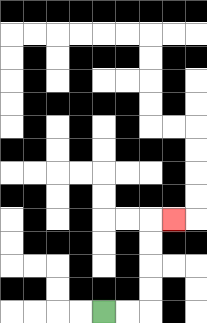{'start': '[4, 13]', 'end': '[7, 9]', 'path_directions': 'R,R,U,U,U,U,R', 'path_coordinates': '[[4, 13], [5, 13], [6, 13], [6, 12], [6, 11], [6, 10], [6, 9], [7, 9]]'}